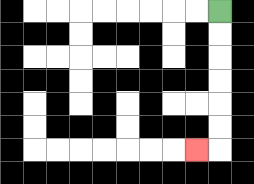{'start': '[9, 0]', 'end': '[8, 6]', 'path_directions': 'D,D,D,D,D,D,L', 'path_coordinates': '[[9, 0], [9, 1], [9, 2], [9, 3], [9, 4], [9, 5], [9, 6], [8, 6]]'}